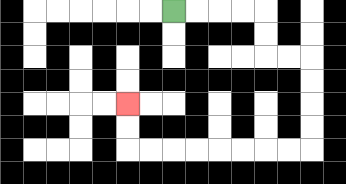{'start': '[7, 0]', 'end': '[5, 4]', 'path_directions': 'R,R,R,R,D,D,R,R,D,D,D,D,L,L,L,L,L,L,L,L,U,U', 'path_coordinates': '[[7, 0], [8, 0], [9, 0], [10, 0], [11, 0], [11, 1], [11, 2], [12, 2], [13, 2], [13, 3], [13, 4], [13, 5], [13, 6], [12, 6], [11, 6], [10, 6], [9, 6], [8, 6], [7, 6], [6, 6], [5, 6], [5, 5], [5, 4]]'}